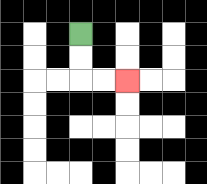{'start': '[3, 1]', 'end': '[5, 3]', 'path_directions': 'D,D,R,R', 'path_coordinates': '[[3, 1], [3, 2], [3, 3], [4, 3], [5, 3]]'}